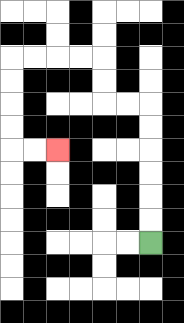{'start': '[6, 10]', 'end': '[2, 6]', 'path_directions': 'U,U,U,U,U,U,L,L,U,U,L,L,L,L,D,D,D,D,R,R', 'path_coordinates': '[[6, 10], [6, 9], [6, 8], [6, 7], [6, 6], [6, 5], [6, 4], [5, 4], [4, 4], [4, 3], [4, 2], [3, 2], [2, 2], [1, 2], [0, 2], [0, 3], [0, 4], [0, 5], [0, 6], [1, 6], [2, 6]]'}